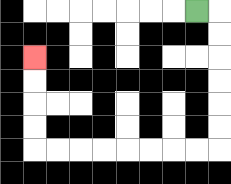{'start': '[8, 0]', 'end': '[1, 2]', 'path_directions': 'R,D,D,D,D,D,D,L,L,L,L,L,L,L,L,U,U,U,U', 'path_coordinates': '[[8, 0], [9, 0], [9, 1], [9, 2], [9, 3], [9, 4], [9, 5], [9, 6], [8, 6], [7, 6], [6, 6], [5, 6], [4, 6], [3, 6], [2, 6], [1, 6], [1, 5], [1, 4], [1, 3], [1, 2]]'}